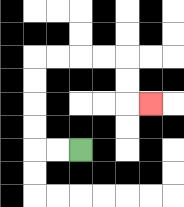{'start': '[3, 6]', 'end': '[6, 4]', 'path_directions': 'L,L,U,U,U,U,R,R,R,R,D,D,R', 'path_coordinates': '[[3, 6], [2, 6], [1, 6], [1, 5], [1, 4], [1, 3], [1, 2], [2, 2], [3, 2], [4, 2], [5, 2], [5, 3], [5, 4], [6, 4]]'}